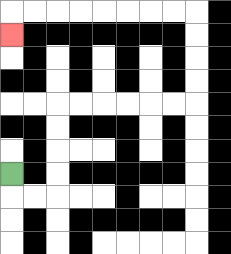{'start': '[0, 7]', 'end': '[0, 1]', 'path_directions': 'D,R,R,U,U,U,U,R,R,R,R,R,R,U,U,U,U,L,L,L,L,L,L,L,L,D', 'path_coordinates': '[[0, 7], [0, 8], [1, 8], [2, 8], [2, 7], [2, 6], [2, 5], [2, 4], [3, 4], [4, 4], [5, 4], [6, 4], [7, 4], [8, 4], [8, 3], [8, 2], [8, 1], [8, 0], [7, 0], [6, 0], [5, 0], [4, 0], [3, 0], [2, 0], [1, 0], [0, 0], [0, 1]]'}